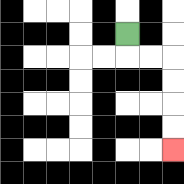{'start': '[5, 1]', 'end': '[7, 6]', 'path_directions': 'D,R,R,D,D,D,D', 'path_coordinates': '[[5, 1], [5, 2], [6, 2], [7, 2], [7, 3], [7, 4], [7, 5], [7, 6]]'}